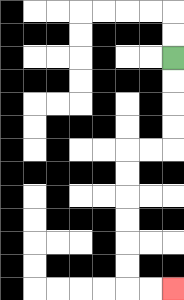{'start': '[7, 2]', 'end': '[7, 12]', 'path_directions': 'D,D,D,D,L,L,D,D,D,D,D,D,R,R', 'path_coordinates': '[[7, 2], [7, 3], [7, 4], [7, 5], [7, 6], [6, 6], [5, 6], [5, 7], [5, 8], [5, 9], [5, 10], [5, 11], [5, 12], [6, 12], [7, 12]]'}